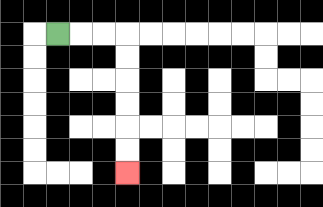{'start': '[2, 1]', 'end': '[5, 7]', 'path_directions': 'R,R,R,D,D,D,D,D,D', 'path_coordinates': '[[2, 1], [3, 1], [4, 1], [5, 1], [5, 2], [5, 3], [5, 4], [5, 5], [5, 6], [5, 7]]'}